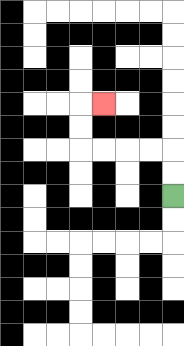{'start': '[7, 8]', 'end': '[4, 4]', 'path_directions': 'U,U,L,L,L,L,U,U,R', 'path_coordinates': '[[7, 8], [7, 7], [7, 6], [6, 6], [5, 6], [4, 6], [3, 6], [3, 5], [3, 4], [4, 4]]'}